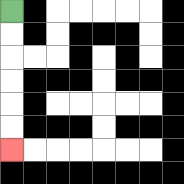{'start': '[0, 0]', 'end': '[0, 6]', 'path_directions': 'D,D,D,D,D,D', 'path_coordinates': '[[0, 0], [0, 1], [0, 2], [0, 3], [0, 4], [0, 5], [0, 6]]'}